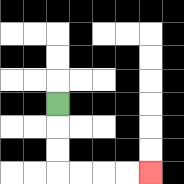{'start': '[2, 4]', 'end': '[6, 7]', 'path_directions': 'D,D,D,R,R,R,R', 'path_coordinates': '[[2, 4], [2, 5], [2, 6], [2, 7], [3, 7], [4, 7], [5, 7], [6, 7]]'}